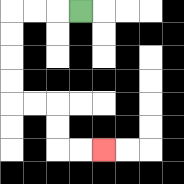{'start': '[3, 0]', 'end': '[4, 6]', 'path_directions': 'L,L,L,D,D,D,D,R,R,D,D,R,R', 'path_coordinates': '[[3, 0], [2, 0], [1, 0], [0, 0], [0, 1], [0, 2], [0, 3], [0, 4], [1, 4], [2, 4], [2, 5], [2, 6], [3, 6], [4, 6]]'}